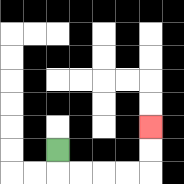{'start': '[2, 6]', 'end': '[6, 5]', 'path_directions': 'D,R,R,R,R,U,U', 'path_coordinates': '[[2, 6], [2, 7], [3, 7], [4, 7], [5, 7], [6, 7], [6, 6], [6, 5]]'}